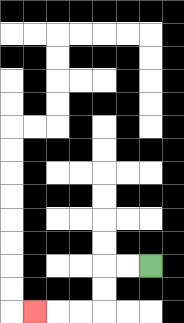{'start': '[6, 11]', 'end': '[1, 13]', 'path_directions': 'L,L,D,D,L,L,L', 'path_coordinates': '[[6, 11], [5, 11], [4, 11], [4, 12], [4, 13], [3, 13], [2, 13], [1, 13]]'}